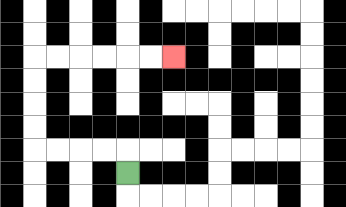{'start': '[5, 7]', 'end': '[7, 2]', 'path_directions': 'U,L,L,L,L,U,U,U,U,R,R,R,R,R,R', 'path_coordinates': '[[5, 7], [5, 6], [4, 6], [3, 6], [2, 6], [1, 6], [1, 5], [1, 4], [1, 3], [1, 2], [2, 2], [3, 2], [4, 2], [5, 2], [6, 2], [7, 2]]'}